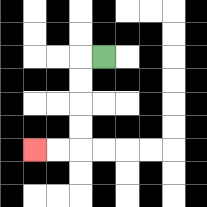{'start': '[4, 2]', 'end': '[1, 6]', 'path_directions': 'L,D,D,D,D,L,L', 'path_coordinates': '[[4, 2], [3, 2], [3, 3], [3, 4], [3, 5], [3, 6], [2, 6], [1, 6]]'}